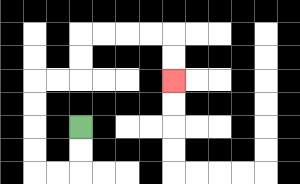{'start': '[3, 5]', 'end': '[7, 3]', 'path_directions': 'D,D,L,L,U,U,U,U,R,R,U,U,R,R,R,R,D,D', 'path_coordinates': '[[3, 5], [3, 6], [3, 7], [2, 7], [1, 7], [1, 6], [1, 5], [1, 4], [1, 3], [2, 3], [3, 3], [3, 2], [3, 1], [4, 1], [5, 1], [6, 1], [7, 1], [7, 2], [7, 3]]'}